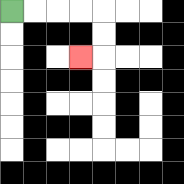{'start': '[0, 0]', 'end': '[3, 2]', 'path_directions': 'R,R,R,R,D,D,L', 'path_coordinates': '[[0, 0], [1, 0], [2, 0], [3, 0], [4, 0], [4, 1], [4, 2], [3, 2]]'}